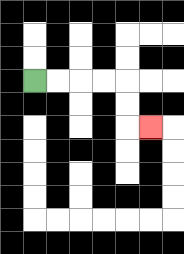{'start': '[1, 3]', 'end': '[6, 5]', 'path_directions': 'R,R,R,R,D,D,R', 'path_coordinates': '[[1, 3], [2, 3], [3, 3], [4, 3], [5, 3], [5, 4], [5, 5], [6, 5]]'}